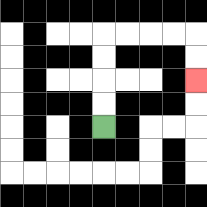{'start': '[4, 5]', 'end': '[8, 3]', 'path_directions': 'U,U,U,U,R,R,R,R,D,D', 'path_coordinates': '[[4, 5], [4, 4], [4, 3], [4, 2], [4, 1], [5, 1], [6, 1], [7, 1], [8, 1], [8, 2], [8, 3]]'}